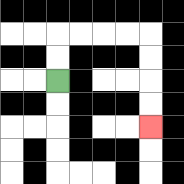{'start': '[2, 3]', 'end': '[6, 5]', 'path_directions': 'U,U,R,R,R,R,D,D,D,D', 'path_coordinates': '[[2, 3], [2, 2], [2, 1], [3, 1], [4, 1], [5, 1], [6, 1], [6, 2], [6, 3], [6, 4], [6, 5]]'}